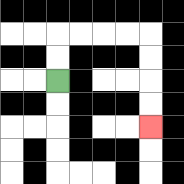{'start': '[2, 3]', 'end': '[6, 5]', 'path_directions': 'U,U,R,R,R,R,D,D,D,D', 'path_coordinates': '[[2, 3], [2, 2], [2, 1], [3, 1], [4, 1], [5, 1], [6, 1], [6, 2], [6, 3], [6, 4], [6, 5]]'}